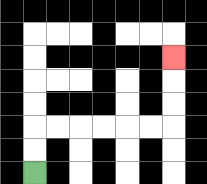{'start': '[1, 7]', 'end': '[7, 2]', 'path_directions': 'U,U,R,R,R,R,R,R,U,U,U', 'path_coordinates': '[[1, 7], [1, 6], [1, 5], [2, 5], [3, 5], [4, 5], [5, 5], [6, 5], [7, 5], [7, 4], [7, 3], [7, 2]]'}